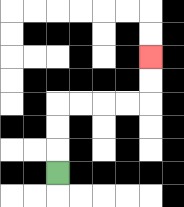{'start': '[2, 7]', 'end': '[6, 2]', 'path_directions': 'U,U,U,R,R,R,R,U,U', 'path_coordinates': '[[2, 7], [2, 6], [2, 5], [2, 4], [3, 4], [4, 4], [5, 4], [6, 4], [6, 3], [6, 2]]'}